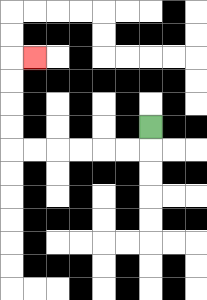{'start': '[6, 5]', 'end': '[1, 2]', 'path_directions': 'D,L,L,L,L,L,L,U,U,U,U,R', 'path_coordinates': '[[6, 5], [6, 6], [5, 6], [4, 6], [3, 6], [2, 6], [1, 6], [0, 6], [0, 5], [0, 4], [0, 3], [0, 2], [1, 2]]'}